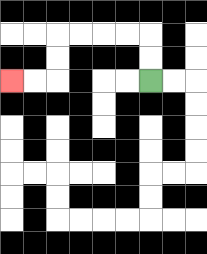{'start': '[6, 3]', 'end': '[0, 3]', 'path_directions': 'U,U,L,L,L,L,D,D,L,L', 'path_coordinates': '[[6, 3], [6, 2], [6, 1], [5, 1], [4, 1], [3, 1], [2, 1], [2, 2], [2, 3], [1, 3], [0, 3]]'}